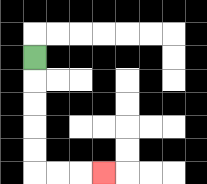{'start': '[1, 2]', 'end': '[4, 7]', 'path_directions': 'D,D,D,D,D,R,R,R', 'path_coordinates': '[[1, 2], [1, 3], [1, 4], [1, 5], [1, 6], [1, 7], [2, 7], [3, 7], [4, 7]]'}